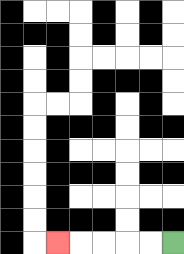{'start': '[7, 10]', 'end': '[2, 10]', 'path_directions': 'L,L,L,L,L', 'path_coordinates': '[[7, 10], [6, 10], [5, 10], [4, 10], [3, 10], [2, 10]]'}